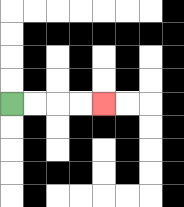{'start': '[0, 4]', 'end': '[4, 4]', 'path_directions': 'R,R,R,R', 'path_coordinates': '[[0, 4], [1, 4], [2, 4], [3, 4], [4, 4]]'}